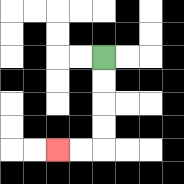{'start': '[4, 2]', 'end': '[2, 6]', 'path_directions': 'D,D,D,D,L,L', 'path_coordinates': '[[4, 2], [4, 3], [4, 4], [4, 5], [4, 6], [3, 6], [2, 6]]'}